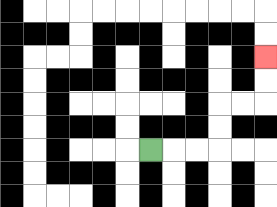{'start': '[6, 6]', 'end': '[11, 2]', 'path_directions': 'R,R,R,U,U,R,R,U,U', 'path_coordinates': '[[6, 6], [7, 6], [8, 6], [9, 6], [9, 5], [9, 4], [10, 4], [11, 4], [11, 3], [11, 2]]'}